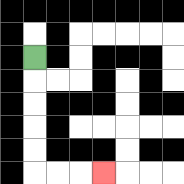{'start': '[1, 2]', 'end': '[4, 7]', 'path_directions': 'D,D,D,D,D,R,R,R', 'path_coordinates': '[[1, 2], [1, 3], [1, 4], [1, 5], [1, 6], [1, 7], [2, 7], [3, 7], [4, 7]]'}